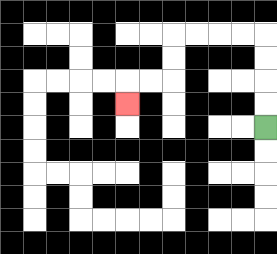{'start': '[11, 5]', 'end': '[5, 4]', 'path_directions': 'U,U,U,U,L,L,L,L,D,D,L,L,D', 'path_coordinates': '[[11, 5], [11, 4], [11, 3], [11, 2], [11, 1], [10, 1], [9, 1], [8, 1], [7, 1], [7, 2], [7, 3], [6, 3], [5, 3], [5, 4]]'}